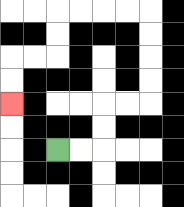{'start': '[2, 6]', 'end': '[0, 4]', 'path_directions': 'R,R,U,U,R,R,U,U,U,U,L,L,L,L,D,D,L,L,D,D', 'path_coordinates': '[[2, 6], [3, 6], [4, 6], [4, 5], [4, 4], [5, 4], [6, 4], [6, 3], [6, 2], [6, 1], [6, 0], [5, 0], [4, 0], [3, 0], [2, 0], [2, 1], [2, 2], [1, 2], [0, 2], [0, 3], [0, 4]]'}